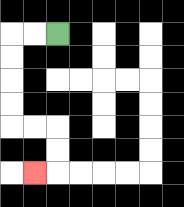{'start': '[2, 1]', 'end': '[1, 7]', 'path_directions': 'L,L,D,D,D,D,R,R,D,D,L', 'path_coordinates': '[[2, 1], [1, 1], [0, 1], [0, 2], [0, 3], [0, 4], [0, 5], [1, 5], [2, 5], [2, 6], [2, 7], [1, 7]]'}